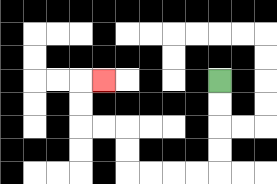{'start': '[9, 3]', 'end': '[4, 3]', 'path_directions': 'D,D,D,D,L,L,L,L,U,U,L,L,U,U,R', 'path_coordinates': '[[9, 3], [9, 4], [9, 5], [9, 6], [9, 7], [8, 7], [7, 7], [6, 7], [5, 7], [5, 6], [5, 5], [4, 5], [3, 5], [3, 4], [3, 3], [4, 3]]'}